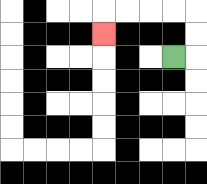{'start': '[7, 2]', 'end': '[4, 1]', 'path_directions': 'R,U,U,L,L,L,L,D', 'path_coordinates': '[[7, 2], [8, 2], [8, 1], [8, 0], [7, 0], [6, 0], [5, 0], [4, 0], [4, 1]]'}